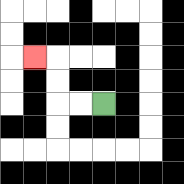{'start': '[4, 4]', 'end': '[1, 2]', 'path_directions': 'L,L,U,U,L', 'path_coordinates': '[[4, 4], [3, 4], [2, 4], [2, 3], [2, 2], [1, 2]]'}